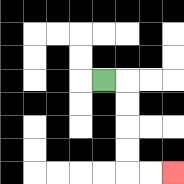{'start': '[4, 3]', 'end': '[7, 7]', 'path_directions': 'R,D,D,D,D,R,R', 'path_coordinates': '[[4, 3], [5, 3], [5, 4], [5, 5], [5, 6], [5, 7], [6, 7], [7, 7]]'}